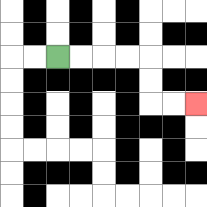{'start': '[2, 2]', 'end': '[8, 4]', 'path_directions': 'R,R,R,R,D,D,R,R', 'path_coordinates': '[[2, 2], [3, 2], [4, 2], [5, 2], [6, 2], [6, 3], [6, 4], [7, 4], [8, 4]]'}